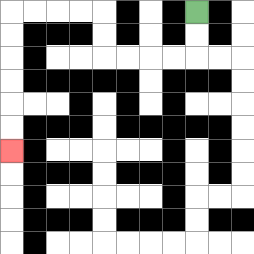{'start': '[8, 0]', 'end': '[0, 6]', 'path_directions': 'D,D,L,L,L,L,U,U,L,L,L,L,D,D,D,D,D,D', 'path_coordinates': '[[8, 0], [8, 1], [8, 2], [7, 2], [6, 2], [5, 2], [4, 2], [4, 1], [4, 0], [3, 0], [2, 0], [1, 0], [0, 0], [0, 1], [0, 2], [0, 3], [0, 4], [0, 5], [0, 6]]'}